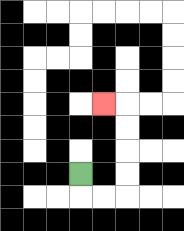{'start': '[3, 7]', 'end': '[4, 4]', 'path_directions': 'D,R,R,U,U,U,U,L', 'path_coordinates': '[[3, 7], [3, 8], [4, 8], [5, 8], [5, 7], [5, 6], [5, 5], [5, 4], [4, 4]]'}